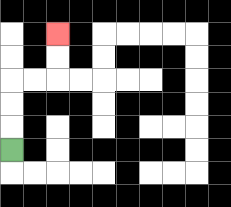{'start': '[0, 6]', 'end': '[2, 1]', 'path_directions': 'U,U,U,R,R,U,U', 'path_coordinates': '[[0, 6], [0, 5], [0, 4], [0, 3], [1, 3], [2, 3], [2, 2], [2, 1]]'}